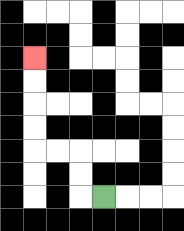{'start': '[4, 8]', 'end': '[1, 2]', 'path_directions': 'L,U,U,L,L,U,U,U,U', 'path_coordinates': '[[4, 8], [3, 8], [3, 7], [3, 6], [2, 6], [1, 6], [1, 5], [1, 4], [1, 3], [1, 2]]'}